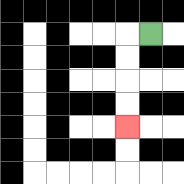{'start': '[6, 1]', 'end': '[5, 5]', 'path_directions': 'L,D,D,D,D', 'path_coordinates': '[[6, 1], [5, 1], [5, 2], [5, 3], [5, 4], [5, 5]]'}